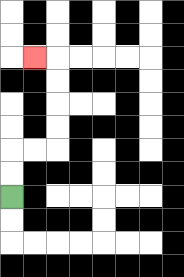{'start': '[0, 8]', 'end': '[1, 2]', 'path_directions': 'U,U,R,R,U,U,U,U,L', 'path_coordinates': '[[0, 8], [0, 7], [0, 6], [1, 6], [2, 6], [2, 5], [2, 4], [2, 3], [2, 2], [1, 2]]'}